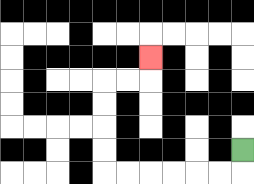{'start': '[10, 6]', 'end': '[6, 2]', 'path_directions': 'D,L,L,L,L,L,L,U,U,U,U,R,R,U', 'path_coordinates': '[[10, 6], [10, 7], [9, 7], [8, 7], [7, 7], [6, 7], [5, 7], [4, 7], [4, 6], [4, 5], [4, 4], [4, 3], [5, 3], [6, 3], [6, 2]]'}